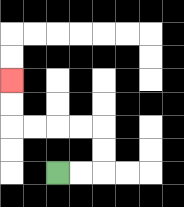{'start': '[2, 7]', 'end': '[0, 3]', 'path_directions': 'R,R,U,U,L,L,L,L,U,U', 'path_coordinates': '[[2, 7], [3, 7], [4, 7], [4, 6], [4, 5], [3, 5], [2, 5], [1, 5], [0, 5], [0, 4], [0, 3]]'}